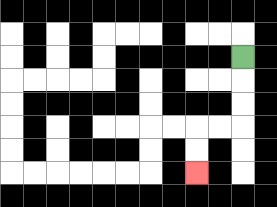{'start': '[10, 2]', 'end': '[8, 7]', 'path_directions': 'D,D,D,L,L,D,D', 'path_coordinates': '[[10, 2], [10, 3], [10, 4], [10, 5], [9, 5], [8, 5], [8, 6], [8, 7]]'}